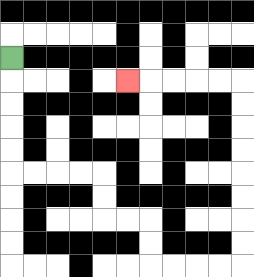{'start': '[0, 2]', 'end': '[5, 3]', 'path_directions': 'D,D,D,D,D,R,R,R,R,D,D,R,R,D,D,R,R,R,R,U,U,U,U,U,U,U,U,L,L,L,L,L', 'path_coordinates': '[[0, 2], [0, 3], [0, 4], [0, 5], [0, 6], [0, 7], [1, 7], [2, 7], [3, 7], [4, 7], [4, 8], [4, 9], [5, 9], [6, 9], [6, 10], [6, 11], [7, 11], [8, 11], [9, 11], [10, 11], [10, 10], [10, 9], [10, 8], [10, 7], [10, 6], [10, 5], [10, 4], [10, 3], [9, 3], [8, 3], [7, 3], [6, 3], [5, 3]]'}